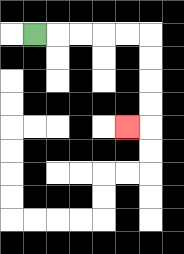{'start': '[1, 1]', 'end': '[5, 5]', 'path_directions': 'R,R,R,R,R,D,D,D,D,L', 'path_coordinates': '[[1, 1], [2, 1], [3, 1], [4, 1], [5, 1], [6, 1], [6, 2], [6, 3], [6, 4], [6, 5], [5, 5]]'}